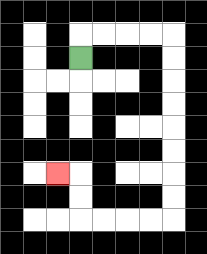{'start': '[3, 2]', 'end': '[2, 7]', 'path_directions': 'U,R,R,R,R,D,D,D,D,D,D,D,D,L,L,L,L,U,U,L', 'path_coordinates': '[[3, 2], [3, 1], [4, 1], [5, 1], [6, 1], [7, 1], [7, 2], [7, 3], [7, 4], [7, 5], [7, 6], [7, 7], [7, 8], [7, 9], [6, 9], [5, 9], [4, 9], [3, 9], [3, 8], [3, 7], [2, 7]]'}